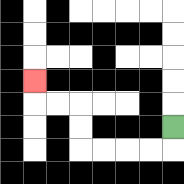{'start': '[7, 5]', 'end': '[1, 3]', 'path_directions': 'D,L,L,L,L,U,U,L,L,U', 'path_coordinates': '[[7, 5], [7, 6], [6, 6], [5, 6], [4, 6], [3, 6], [3, 5], [3, 4], [2, 4], [1, 4], [1, 3]]'}